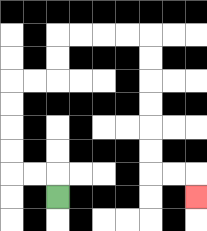{'start': '[2, 8]', 'end': '[8, 8]', 'path_directions': 'U,L,L,U,U,U,U,R,R,U,U,R,R,R,R,D,D,D,D,D,D,R,R,D', 'path_coordinates': '[[2, 8], [2, 7], [1, 7], [0, 7], [0, 6], [0, 5], [0, 4], [0, 3], [1, 3], [2, 3], [2, 2], [2, 1], [3, 1], [4, 1], [5, 1], [6, 1], [6, 2], [6, 3], [6, 4], [6, 5], [6, 6], [6, 7], [7, 7], [8, 7], [8, 8]]'}